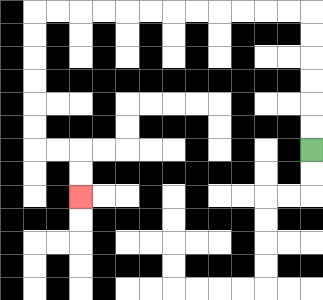{'start': '[13, 6]', 'end': '[3, 8]', 'path_directions': 'U,U,U,U,U,U,L,L,L,L,L,L,L,L,L,L,L,L,D,D,D,D,D,D,R,R,D,D', 'path_coordinates': '[[13, 6], [13, 5], [13, 4], [13, 3], [13, 2], [13, 1], [13, 0], [12, 0], [11, 0], [10, 0], [9, 0], [8, 0], [7, 0], [6, 0], [5, 0], [4, 0], [3, 0], [2, 0], [1, 0], [1, 1], [1, 2], [1, 3], [1, 4], [1, 5], [1, 6], [2, 6], [3, 6], [3, 7], [3, 8]]'}